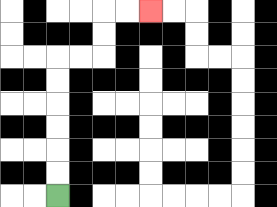{'start': '[2, 8]', 'end': '[6, 0]', 'path_directions': 'U,U,U,U,U,U,R,R,U,U,R,R', 'path_coordinates': '[[2, 8], [2, 7], [2, 6], [2, 5], [2, 4], [2, 3], [2, 2], [3, 2], [4, 2], [4, 1], [4, 0], [5, 0], [6, 0]]'}